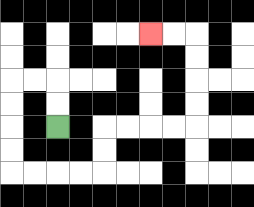{'start': '[2, 5]', 'end': '[6, 1]', 'path_directions': 'U,U,L,L,D,D,D,D,R,R,R,R,U,U,R,R,R,R,U,U,U,U,L,L', 'path_coordinates': '[[2, 5], [2, 4], [2, 3], [1, 3], [0, 3], [0, 4], [0, 5], [0, 6], [0, 7], [1, 7], [2, 7], [3, 7], [4, 7], [4, 6], [4, 5], [5, 5], [6, 5], [7, 5], [8, 5], [8, 4], [8, 3], [8, 2], [8, 1], [7, 1], [6, 1]]'}